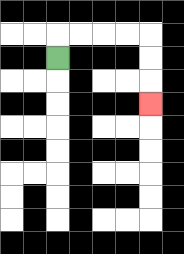{'start': '[2, 2]', 'end': '[6, 4]', 'path_directions': 'U,R,R,R,R,D,D,D', 'path_coordinates': '[[2, 2], [2, 1], [3, 1], [4, 1], [5, 1], [6, 1], [6, 2], [6, 3], [6, 4]]'}